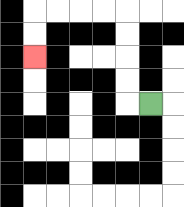{'start': '[6, 4]', 'end': '[1, 2]', 'path_directions': 'L,U,U,U,U,L,L,L,L,D,D', 'path_coordinates': '[[6, 4], [5, 4], [5, 3], [5, 2], [5, 1], [5, 0], [4, 0], [3, 0], [2, 0], [1, 0], [1, 1], [1, 2]]'}